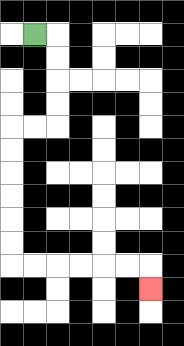{'start': '[1, 1]', 'end': '[6, 12]', 'path_directions': 'R,D,D,D,D,L,L,D,D,D,D,D,D,R,R,R,R,R,R,D', 'path_coordinates': '[[1, 1], [2, 1], [2, 2], [2, 3], [2, 4], [2, 5], [1, 5], [0, 5], [0, 6], [0, 7], [0, 8], [0, 9], [0, 10], [0, 11], [1, 11], [2, 11], [3, 11], [4, 11], [5, 11], [6, 11], [6, 12]]'}